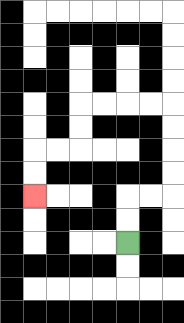{'start': '[5, 10]', 'end': '[1, 8]', 'path_directions': 'U,U,R,R,U,U,U,U,L,L,L,L,D,D,L,L,D,D', 'path_coordinates': '[[5, 10], [5, 9], [5, 8], [6, 8], [7, 8], [7, 7], [7, 6], [7, 5], [7, 4], [6, 4], [5, 4], [4, 4], [3, 4], [3, 5], [3, 6], [2, 6], [1, 6], [1, 7], [1, 8]]'}